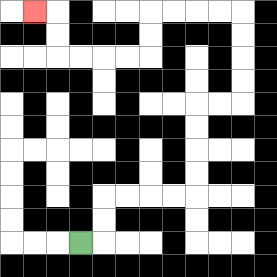{'start': '[3, 10]', 'end': '[1, 0]', 'path_directions': 'R,U,U,R,R,R,R,U,U,U,U,R,R,U,U,U,U,L,L,L,L,D,D,L,L,L,L,U,U,L', 'path_coordinates': '[[3, 10], [4, 10], [4, 9], [4, 8], [5, 8], [6, 8], [7, 8], [8, 8], [8, 7], [8, 6], [8, 5], [8, 4], [9, 4], [10, 4], [10, 3], [10, 2], [10, 1], [10, 0], [9, 0], [8, 0], [7, 0], [6, 0], [6, 1], [6, 2], [5, 2], [4, 2], [3, 2], [2, 2], [2, 1], [2, 0], [1, 0]]'}